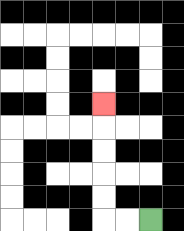{'start': '[6, 9]', 'end': '[4, 4]', 'path_directions': 'L,L,U,U,U,U,U', 'path_coordinates': '[[6, 9], [5, 9], [4, 9], [4, 8], [4, 7], [4, 6], [4, 5], [4, 4]]'}